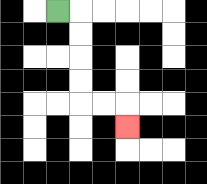{'start': '[2, 0]', 'end': '[5, 5]', 'path_directions': 'R,D,D,D,D,R,R,D', 'path_coordinates': '[[2, 0], [3, 0], [3, 1], [3, 2], [3, 3], [3, 4], [4, 4], [5, 4], [5, 5]]'}